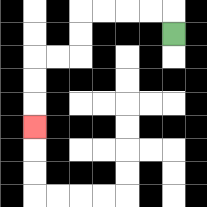{'start': '[7, 1]', 'end': '[1, 5]', 'path_directions': 'U,L,L,L,L,D,D,L,L,D,D,D', 'path_coordinates': '[[7, 1], [7, 0], [6, 0], [5, 0], [4, 0], [3, 0], [3, 1], [3, 2], [2, 2], [1, 2], [1, 3], [1, 4], [1, 5]]'}